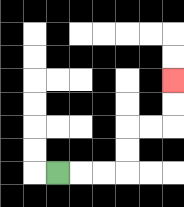{'start': '[2, 7]', 'end': '[7, 3]', 'path_directions': 'R,R,R,U,U,R,R,U,U', 'path_coordinates': '[[2, 7], [3, 7], [4, 7], [5, 7], [5, 6], [5, 5], [6, 5], [7, 5], [7, 4], [7, 3]]'}